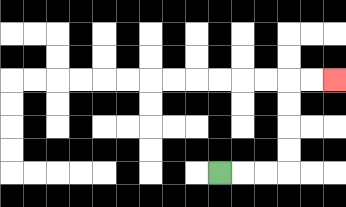{'start': '[9, 7]', 'end': '[14, 3]', 'path_directions': 'R,R,R,U,U,U,U,R,R', 'path_coordinates': '[[9, 7], [10, 7], [11, 7], [12, 7], [12, 6], [12, 5], [12, 4], [12, 3], [13, 3], [14, 3]]'}